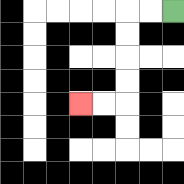{'start': '[7, 0]', 'end': '[3, 4]', 'path_directions': 'L,L,D,D,D,D,L,L', 'path_coordinates': '[[7, 0], [6, 0], [5, 0], [5, 1], [5, 2], [5, 3], [5, 4], [4, 4], [3, 4]]'}